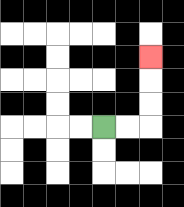{'start': '[4, 5]', 'end': '[6, 2]', 'path_directions': 'R,R,U,U,U', 'path_coordinates': '[[4, 5], [5, 5], [6, 5], [6, 4], [6, 3], [6, 2]]'}